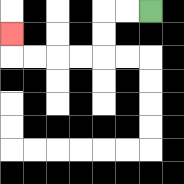{'start': '[6, 0]', 'end': '[0, 1]', 'path_directions': 'L,L,D,D,L,L,L,L,U', 'path_coordinates': '[[6, 0], [5, 0], [4, 0], [4, 1], [4, 2], [3, 2], [2, 2], [1, 2], [0, 2], [0, 1]]'}